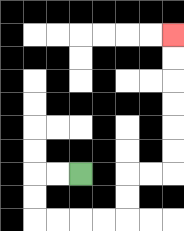{'start': '[3, 7]', 'end': '[7, 1]', 'path_directions': 'L,L,D,D,R,R,R,R,U,U,R,R,U,U,U,U,U,U', 'path_coordinates': '[[3, 7], [2, 7], [1, 7], [1, 8], [1, 9], [2, 9], [3, 9], [4, 9], [5, 9], [5, 8], [5, 7], [6, 7], [7, 7], [7, 6], [7, 5], [7, 4], [7, 3], [7, 2], [7, 1]]'}